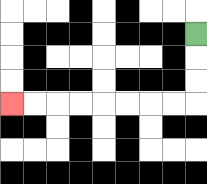{'start': '[8, 1]', 'end': '[0, 4]', 'path_directions': 'D,D,D,L,L,L,L,L,L,L,L', 'path_coordinates': '[[8, 1], [8, 2], [8, 3], [8, 4], [7, 4], [6, 4], [5, 4], [4, 4], [3, 4], [2, 4], [1, 4], [0, 4]]'}